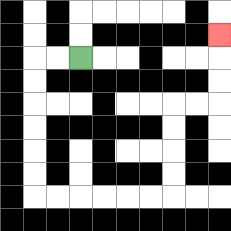{'start': '[3, 2]', 'end': '[9, 1]', 'path_directions': 'L,L,D,D,D,D,D,D,R,R,R,R,R,R,U,U,U,U,R,R,U,U,U', 'path_coordinates': '[[3, 2], [2, 2], [1, 2], [1, 3], [1, 4], [1, 5], [1, 6], [1, 7], [1, 8], [2, 8], [3, 8], [4, 8], [5, 8], [6, 8], [7, 8], [7, 7], [7, 6], [7, 5], [7, 4], [8, 4], [9, 4], [9, 3], [9, 2], [9, 1]]'}